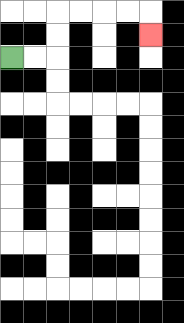{'start': '[0, 2]', 'end': '[6, 1]', 'path_directions': 'R,R,U,U,R,R,R,R,D', 'path_coordinates': '[[0, 2], [1, 2], [2, 2], [2, 1], [2, 0], [3, 0], [4, 0], [5, 0], [6, 0], [6, 1]]'}